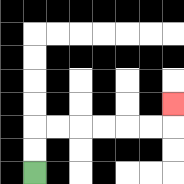{'start': '[1, 7]', 'end': '[7, 4]', 'path_directions': 'U,U,R,R,R,R,R,R,U', 'path_coordinates': '[[1, 7], [1, 6], [1, 5], [2, 5], [3, 5], [4, 5], [5, 5], [6, 5], [7, 5], [7, 4]]'}